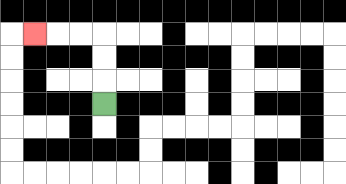{'start': '[4, 4]', 'end': '[1, 1]', 'path_directions': 'U,U,U,L,L,L', 'path_coordinates': '[[4, 4], [4, 3], [4, 2], [4, 1], [3, 1], [2, 1], [1, 1]]'}